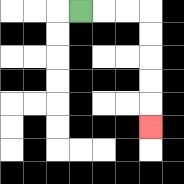{'start': '[3, 0]', 'end': '[6, 5]', 'path_directions': 'R,R,R,D,D,D,D,D', 'path_coordinates': '[[3, 0], [4, 0], [5, 0], [6, 0], [6, 1], [6, 2], [6, 3], [6, 4], [6, 5]]'}